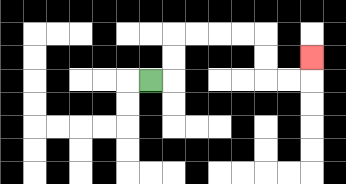{'start': '[6, 3]', 'end': '[13, 2]', 'path_directions': 'R,U,U,R,R,R,R,D,D,R,R,U', 'path_coordinates': '[[6, 3], [7, 3], [7, 2], [7, 1], [8, 1], [9, 1], [10, 1], [11, 1], [11, 2], [11, 3], [12, 3], [13, 3], [13, 2]]'}